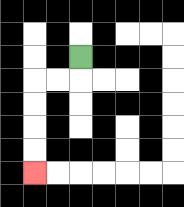{'start': '[3, 2]', 'end': '[1, 7]', 'path_directions': 'D,L,L,D,D,D,D', 'path_coordinates': '[[3, 2], [3, 3], [2, 3], [1, 3], [1, 4], [1, 5], [1, 6], [1, 7]]'}